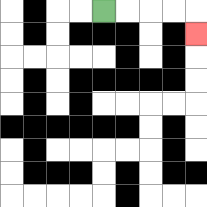{'start': '[4, 0]', 'end': '[8, 1]', 'path_directions': 'R,R,R,R,D', 'path_coordinates': '[[4, 0], [5, 0], [6, 0], [7, 0], [8, 0], [8, 1]]'}